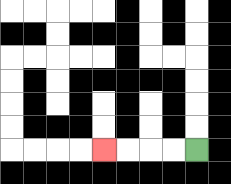{'start': '[8, 6]', 'end': '[4, 6]', 'path_directions': 'L,L,L,L', 'path_coordinates': '[[8, 6], [7, 6], [6, 6], [5, 6], [4, 6]]'}